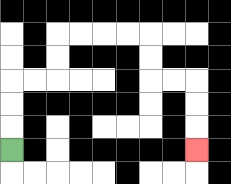{'start': '[0, 6]', 'end': '[8, 6]', 'path_directions': 'U,U,U,R,R,U,U,R,R,R,R,D,D,R,R,D,D,D', 'path_coordinates': '[[0, 6], [0, 5], [0, 4], [0, 3], [1, 3], [2, 3], [2, 2], [2, 1], [3, 1], [4, 1], [5, 1], [6, 1], [6, 2], [6, 3], [7, 3], [8, 3], [8, 4], [8, 5], [8, 6]]'}